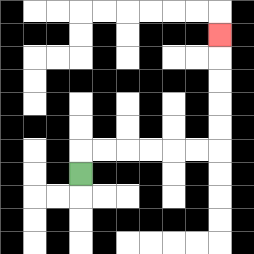{'start': '[3, 7]', 'end': '[9, 1]', 'path_directions': 'U,R,R,R,R,R,R,U,U,U,U,U', 'path_coordinates': '[[3, 7], [3, 6], [4, 6], [5, 6], [6, 6], [7, 6], [8, 6], [9, 6], [9, 5], [9, 4], [9, 3], [9, 2], [9, 1]]'}